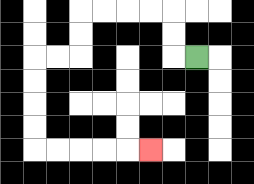{'start': '[8, 2]', 'end': '[6, 6]', 'path_directions': 'L,U,U,L,L,L,L,D,D,L,L,D,D,D,D,R,R,R,R,R', 'path_coordinates': '[[8, 2], [7, 2], [7, 1], [7, 0], [6, 0], [5, 0], [4, 0], [3, 0], [3, 1], [3, 2], [2, 2], [1, 2], [1, 3], [1, 4], [1, 5], [1, 6], [2, 6], [3, 6], [4, 6], [5, 6], [6, 6]]'}